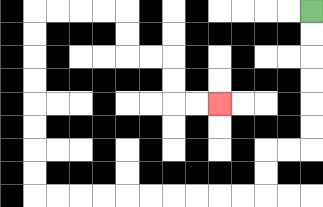{'start': '[13, 0]', 'end': '[9, 4]', 'path_directions': 'D,D,D,D,D,D,L,L,D,D,L,L,L,L,L,L,L,L,L,L,U,U,U,U,U,U,U,U,R,R,R,R,D,D,R,R,D,D,R,R', 'path_coordinates': '[[13, 0], [13, 1], [13, 2], [13, 3], [13, 4], [13, 5], [13, 6], [12, 6], [11, 6], [11, 7], [11, 8], [10, 8], [9, 8], [8, 8], [7, 8], [6, 8], [5, 8], [4, 8], [3, 8], [2, 8], [1, 8], [1, 7], [1, 6], [1, 5], [1, 4], [1, 3], [1, 2], [1, 1], [1, 0], [2, 0], [3, 0], [4, 0], [5, 0], [5, 1], [5, 2], [6, 2], [7, 2], [7, 3], [7, 4], [8, 4], [9, 4]]'}